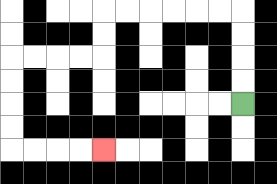{'start': '[10, 4]', 'end': '[4, 6]', 'path_directions': 'U,U,U,U,L,L,L,L,L,L,D,D,L,L,L,L,D,D,D,D,R,R,R,R', 'path_coordinates': '[[10, 4], [10, 3], [10, 2], [10, 1], [10, 0], [9, 0], [8, 0], [7, 0], [6, 0], [5, 0], [4, 0], [4, 1], [4, 2], [3, 2], [2, 2], [1, 2], [0, 2], [0, 3], [0, 4], [0, 5], [0, 6], [1, 6], [2, 6], [3, 6], [4, 6]]'}